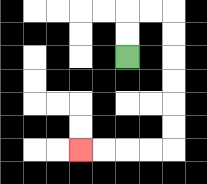{'start': '[5, 2]', 'end': '[3, 6]', 'path_directions': 'U,U,R,R,D,D,D,D,D,D,L,L,L,L', 'path_coordinates': '[[5, 2], [5, 1], [5, 0], [6, 0], [7, 0], [7, 1], [7, 2], [7, 3], [7, 4], [7, 5], [7, 6], [6, 6], [5, 6], [4, 6], [3, 6]]'}